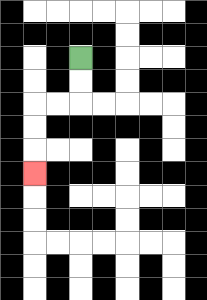{'start': '[3, 2]', 'end': '[1, 7]', 'path_directions': 'D,D,L,L,D,D,D', 'path_coordinates': '[[3, 2], [3, 3], [3, 4], [2, 4], [1, 4], [1, 5], [1, 6], [1, 7]]'}